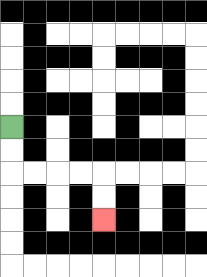{'start': '[0, 5]', 'end': '[4, 9]', 'path_directions': 'D,D,R,R,R,R,D,D', 'path_coordinates': '[[0, 5], [0, 6], [0, 7], [1, 7], [2, 7], [3, 7], [4, 7], [4, 8], [4, 9]]'}